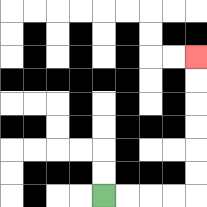{'start': '[4, 8]', 'end': '[8, 2]', 'path_directions': 'R,R,R,R,U,U,U,U,U,U', 'path_coordinates': '[[4, 8], [5, 8], [6, 8], [7, 8], [8, 8], [8, 7], [8, 6], [8, 5], [8, 4], [8, 3], [8, 2]]'}